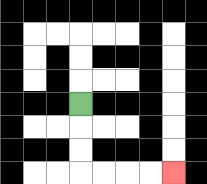{'start': '[3, 4]', 'end': '[7, 7]', 'path_directions': 'D,D,D,R,R,R,R', 'path_coordinates': '[[3, 4], [3, 5], [3, 6], [3, 7], [4, 7], [5, 7], [6, 7], [7, 7]]'}